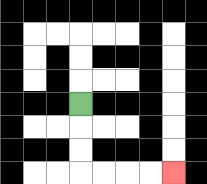{'start': '[3, 4]', 'end': '[7, 7]', 'path_directions': 'D,D,D,R,R,R,R', 'path_coordinates': '[[3, 4], [3, 5], [3, 6], [3, 7], [4, 7], [5, 7], [6, 7], [7, 7]]'}